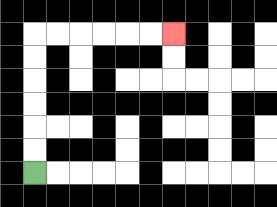{'start': '[1, 7]', 'end': '[7, 1]', 'path_directions': 'U,U,U,U,U,U,R,R,R,R,R,R', 'path_coordinates': '[[1, 7], [1, 6], [1, 5], [1, 4], [1, 3], [1, 2], [1, 1], [2, 1], [3, 1], [4, 1], [5, 1], [6, 1], [7, 1]]'}